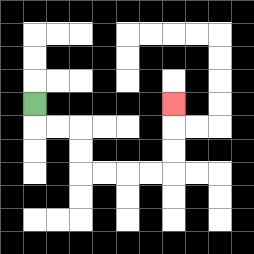{'start': '[1, 4]', 'end': '[7, 4]', 'path_directions': 'D,R,R,D,D,R,R,R,R,U,U,U', 'path_coordinates': '[[1, 4], [1, 5], [2, 5], [3, 5], [3, 6], [3, 7], [4, 7], [5, 7], [6, 7], [7, 7], [7, 6], [7, 5], [7, 4]]'}